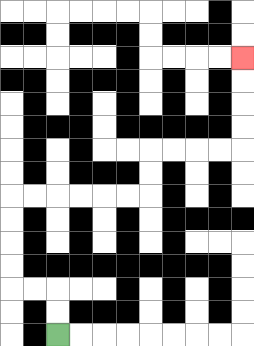{'start': '[2, 14]', 'end': '[10, 2]', 'path_directions': 'U,U,L,L,U,U,U,U,R,R,R,R,R,R,U,U,R,R,R,R,U,U,U,U', 'path_coordinates': '[[2, 14], [2, 13], [2, 12], [1, 12], [0, 12], [0, 11], [0, 10], [0, 9], [0, 8], [1, 8], [2, 8], [3, 8], [4, 8], [5, 8], [6, 8], [6, 7], [6, 6], [7, 6], [8, 6], [9, 6], [10, 6], [10, 5], [10, 4], [10, 3], [10, 2]]'}